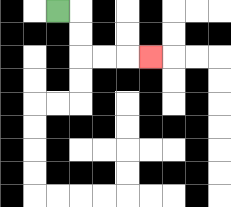{'start': '[2, 0]', 'end': '[6, 2]', 'path_directions': 'R,D,D,R,R,R', 'path_coordinates': '[[2, 0], [3, 0], [3, 1], [3, 2], [4, 2], [5, 2], [6, 2]]'}